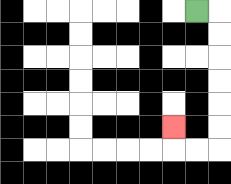{'start': '[8, 0]', 'end': '[7, 5]', 'path_directions': 'R,D,D,D,D,D,D,L,L,U', 'path_coordinates': '[[8, 0], [9, 0], [9, 1], [9, 2], [9, 3], [9, 4], [9, 5], [9, 6], [8, 6], [7, 6], [7, 5]]'}